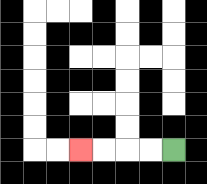{'start': '[7, 6]', 'end': '[3, 6]', 'path_directions': 'L,L,L,L', 'path_coordinates': '[[7, 6], [6, 6], [5, 6], [4, 6], [3, 6]]'}